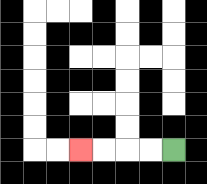{'start': '[7, 6]', 'end': '[3, 6]', 'path_directions': 'L,L,L,L', 'path_coordinates': '[[7, 6], [6, 6], [5, 6], [4, 6], [3, 6]]'}